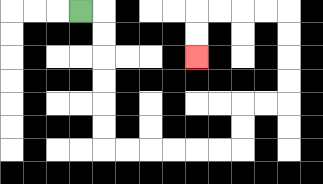{'start': '[3, 0]', 'end': '[8, 2]', 'path_directions': 'R,D,D,D,D,D,D,R,R,R,R,R,R,U,U,R,R,U,U,U,U,L,L,L,L,D,D', 'path_coordinates': '[[3, 0], [4, 0], [4, 1], [4, 2], [4, 3], [4, 4], [4, 5], [4, 6], [5, 6], [6, 6], [7, 6], [8, 6], [9, 6], [10, 6], [10, 5], [10, 4], [11, 4], [12, 4], [12, 3], [12, 2], [12, 1], [12, 0], [11, 0], [10, 0], [9, 0], [8, 0], [8, 1], [8, 2]]'}